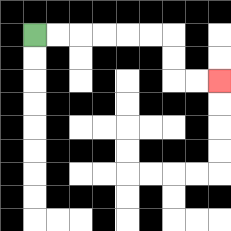{'start': '[1, 1]', 'end': '[9, 3]', 'path_directions': 'R,R,R,R,R,R,D,D,R,R', 'path_coordinates': '[[1, 1], [2, 1], [3, 1], [4, 1], [5, 1], [6, 1], [7, 1], [7, 2], [7, 3], [8, 3], [9, 3]]'}